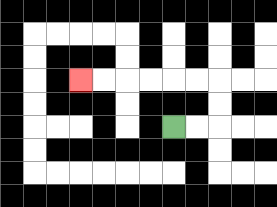{'start': '[7, 5]', 'end': '[3, 3]', 'path_directions': 'R,R,U,U,L,L,L,L,L,L', 'path_coordinates': '[[7, 5], [8, 5], [9, 5], [9, 4], [9, 3], [8, 3], [7, 3], [6, 3], [5, 3], [4, 3], [3, 3]]'}